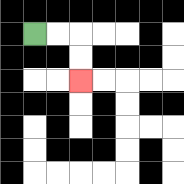{'start': '[1, 1]', 'end': '[3, 3]', 'path_directions': 'R,R,D,D', 'path_coordinates': '[[1, 1], [2, 1], [3, 1], [3, 2], [3, 3]]'}